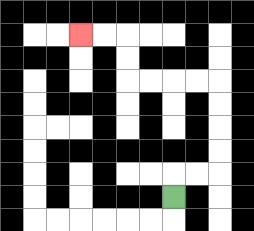{'start': '[7, 8]', 'end': '[3, 1]', 'path_directions': 'U,R,R,U,U,U,U,L,L,L,L,U,U,L,L', 'path_coordinates': '[[7, 8], [7, 7], [8, 7], [9, 7], [9, 6], [9, 5], [9, 4], [9, 3], [8, 3], [7, 3], [6, 3], [5, 3], [5, 2], [5, 1], [4, 1], [3, 1]]'}